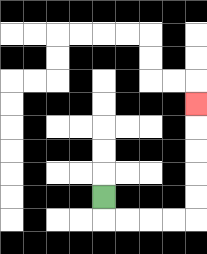{'start': '[4, 8]', 'end': '[8, 4]', 'path_directions': 'D,R,R,R,R,U,U,U,U,U', 'path_coordinates': '[[4, 8], [4, 9], [5, 9], [6, 9], [7, 9], [8, 9], [8, 8], [8, 7], [8, 6], [8, 5], [8, 4]]'}